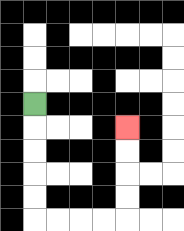{'start': '[1, 4]', 'end': '[5, 5]', 'path_directions': 'D,D,D,D,D,R,R,R,R,U,U,U,U', 'path_coordinates': '[[1, 4], [1, 5], [1, 6], [1, 7], [1, 8], [1, 9], [2, 9], [3, 9], [4, 9], [5, 9], [5, 8], [5, 7], [5, 6], [5, 5]]'}